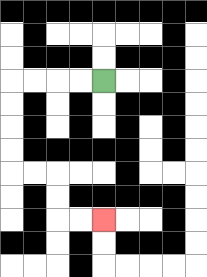{'start': '[4, 3]', 'end': '[4, 9]', 'path_directions': 'L,L,L,L,D,D,D,D,R,R,D,D,R,R', 'path_coordinates': '[[4, 3], [3, 3], [2, 3], [1, 3], [0, 3], [0, 4], [0, 5], [0, 6], [0, 7], [1, 7], [2, 7], [2, 8], [2, 9], [3, 9], [4, 9]]'}